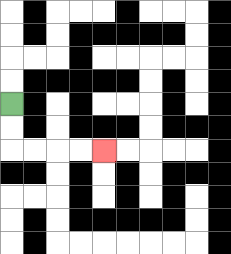{'start': '[0, 4]', 'end': '[4, 6]', 'path_directions': 'D,D,R,R,R,R', 'path_coordinates': '[[0, 4], [0, 5], [0, 6], [1, 6], [2, 6], [3, 6], [4, 6]]'}